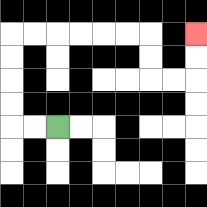{'start': '[2, 5]', 'end': '[8, 1]', 'path_directions': 'L,L,U,U,U,U,R,R,R,R,R,R,D,D,R,R,U,U', 'path_coordinates': '[[2, 5], [1, 5], [0, 5], [0, 4], [0, 3], [0, 2], [0, 1], [1, 1], [2, 1], [3, 1], [4, 1], [5, 1], [6, 1], [6, 2], [6, 3], [7, 3], [8, 3], [8, 2], [8, 1]]'}